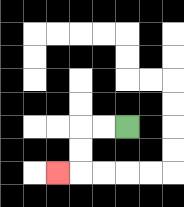{'start': '[5, 5]', 'end': '[2, 7]', 'path_directions': 'L,L,D,D,L', 'path_coordinates': '[[5, 5], [4, 5], [3, 5], [3, 6], [3, 7], [2, 7]]'}